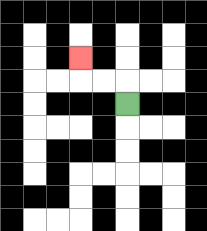{'start': '[5, 4]', 'end': '[3, 2]', 'path_directions': 'U,L,L,U', 'path_coordinates': '[[5, 4], [5, 3], [4, 3], [3, 3], [3, 2]]'}